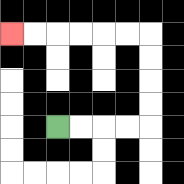{'start': '[2, 5]', 'end': '[0, 1]', 'path_directions': 'R,R,R,R,U,U,U,U,L,L,L,L,L,L', 'path_coordinates': '[[2, 5], [3, 5], [4, 5], [5, 5], [6, 5], [6, 4], [6, 3], [6, 2], [6, 1], [5, 1], [4, 1], [3, 1], [2, 1], [1, 1], [0, 1]]'}